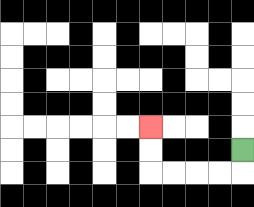{'start': '[10, 6]', 'end': '[6, 5]', 'path_directions': 'D,L,L,L,L,U,U', 'path_coordinates': '[[10, 6], [10, 7], [9, 7], [8, 7], [7, 7], [6, 7], [6, 6], [6, 5]]'}